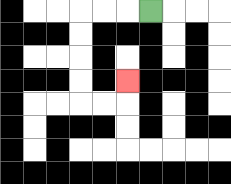{'start': '[6, 0]', 'end': '[5, 3]', 'path_directions': 'L,L,L,D,D,D,D,R,R,U', 'path_coordinates': '[[6, 0], [5, 0], [4, 0], [3, 0], [3, 1], [3, 2], [3, 3], [3, 4], [4, 4], [5, 4], [5, 3]]'}